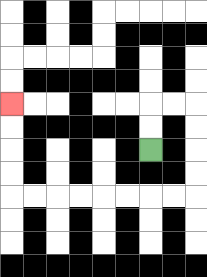{'start': '[6, 6]', 'end': '[0, 4]', 'path_directions': 'U,U,R,R,D,D,D,D,L,L,L,L,L,L,L,L,U,U,U,U', 'path_coordinates': '[[6, 6], [6, 5], [6, 4], [7, 4], [8, 4], [8, 5], [8, 6], [8, 7], [8, 8], [7, 8], [6, 8], [5, 8], [4, 8], [3, 8], [2, 8], [1, 8], [0, 8], [0, 7], [0, 6], [0, 5], [0, 4]]'}